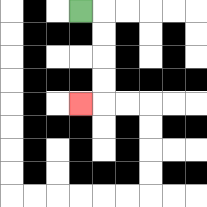{'start': '[3, 0]', 'end': '[3, 4]', 'path_directions': 'R,D,D,D,D,L', 'path_coordinates': '[[3, 0], [4, 0], [4, 1], [4, 2], [4, 3], [4, 4], [3, 4]]'}